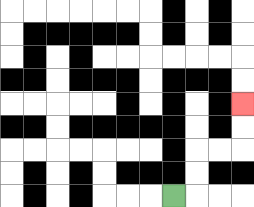{'start': '[7, 8]', 'end': '[10, 4]', 'path_directions': 'R,U,U,R,R,U,U', 'path_coordinates': '[[7, 8], [8, 8], [8, 7], [8, 6], [9, 6], [10, 6], [10, 5], [10, 4]]'}